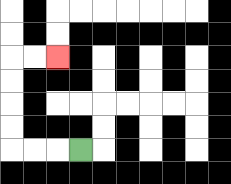{'start': '[3, 6]', 'end': '[2, 2]', 'path_directions': 'L,L,L,U,U,U,U,R,R', 'path_coordinates': '[[3, 6], [2, 6], [1, 6], [0, 6], [0, 5], [0, 4], [0, 3], [0, 2], [1, 2], [2, 2]]'}